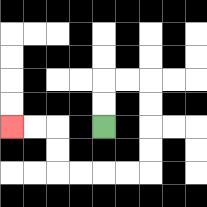{'start': '[4, 5]', 'end': '[0, 5]', 'path_directions': 'U,U,R,R,D,D,D,D,L,L,L,L,U,U,L,L', 'path_coordinates': '[[4, 5], [4, 4], [4, 3], [5, 3], [6, 3], [6, 4], [6, 5], [6, 6], [6, 7], [5, 7], [4, 7], [3, 7], [2, 7], [2, 6], [2, 5], [1, 5], [0, 5]]'}